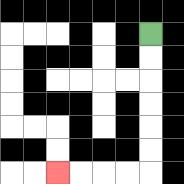{'start': '[6, 1]', 'end': '[2, 7]', 'path_directions': 'D,D,D,D,D,D,L,L,L,L', 'path_coordinates': '[[6, 1], [6, 2], [6, 3], [6, 4], [6, 5], [6, 6], [6, 7], [5, 7], [4, 7], [3, 7], [2, 7]]'}